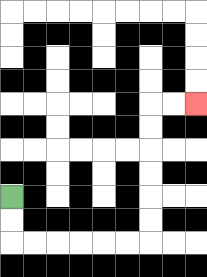{'start': '[0, 8]', 'end': '[8, 4]', 'path_directions': 'D,D,R,R,R,R,R,R,U,U,U,U,U,U,R,R', 'path_coordinates': '[[0, 8], [0, 9], [0, 10], [1, 10], [2, 10], [3, 10], [4, 10], [5, 10], [6, 10], [6, 9], [6, 8], [6, 7], [6, 6], [6, 5], [6, 4], [7, 4], [8, 4]]'}